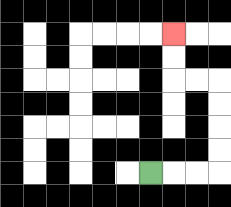{'start': '[6, 7]', 'end': '[7, 1]', 'path_directions': 'R,R,R,U,U,U,U,L,L,U,U', 'path_coordinates': '[[6, 7], [7, 7], [8, 7], [9, 7], [9, 6], [9, 5], [9, 4], [9, 3], [8, 3], [7, 3], [7, 2], [7, 1]]'}